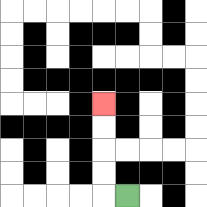{'start': '[5, 8]', 'end': '[4, 4]', 'path_directions': 'L,U,U,U,U', 'path_coordinates': '[[5, 8], [4, 8], [4, 7], [4, 6], [4, 5], [4, 4]]'}